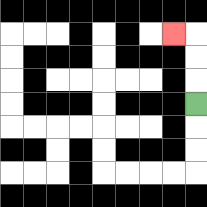{'start': '[8, 4]', 'end': '[7, 1]', 'path_directions': 'U,U,U,L', 'path_coordinates': '[[8, 4], [8, 3], [8, 2], [8, 1], [7, 1]]'}